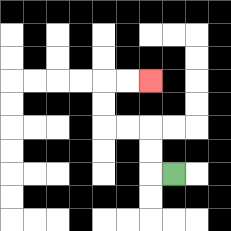{'start': '[7, 7]', 'end': '[6, 3]', 'path_directions': 'L,U,U,L,L,U,U,R,R', 'path_coordinates': '[[7, 7], [6, 7], [6, 6], [6, 5], [5, 5], [4, 5], [4, 4], [4, 3], [5, 3], [6, 3]]'}